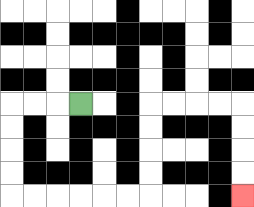{'start': '[3, 4]', 'end': '[10, 8]', 'path_directions': 'L,L,L,D,D,D,D,R,R,R,R,R,R,U,U,U,U,R,R,R,R,D,D,D,D', 'path_coordinates': '[[3, 4], [2, 4], [1, 4], [0, 4], [0, 5], [0, 6], [0, 7], [0, 8], [1, 8], [2, 8], [3, 8], [4, 8], [5, 8], [6, 8], [6, 7], [6, 6], [6, 5], [6, 4], [7, 4], [8, 4], [9, 4], [10, 4], [10, 5], [10, 6], [10, 7], [10, 8]]'}